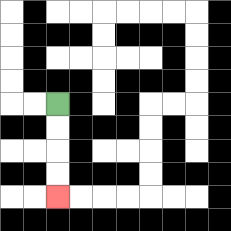{'start': '[2, 4]', 'end': '[2, 8]', 'path_directions': 'D,D,D,D', 'path_coordinates': '[[2, 4], [2, 5], [2, 6], [2, 7], [2, 8]]'}